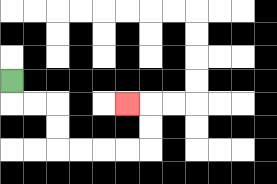{'start': '[0, 3]', 'end': '[5, 4]', 'path_directions': 'D,R,R,D,D,R,R,R,R,U,U,L', 'path_coordinates': '[[0, 3], [0, 4], [1, 4], [2, 4], [2, 5], [2, 6], [3, 6], [4, 6], [5, 6], [6, 6], [6, 5], [6, 4], [5, 4]]'}